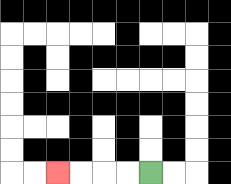{'start': '[6, 7]', 'end': '[2, 7]', 'path_directions': 'L,L,L,L', 'path_coordinates': '[[6, 7], [5, 7], [4, 7], [3, 7], [2, 7]]'}